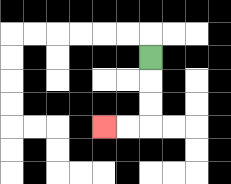{'start': '[6, 2]', 'end': '[4, 5]', 'path_directions': 'D,D,D,L,L', 'path_coordinates': '[[6, 2], [6, 3], [6, 4], [6, 5], [5, 5], [4, 5]]'}